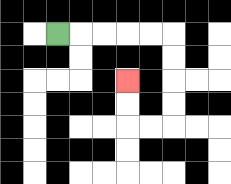{'start': '[2, 1]', 'end': '[5, 3]', 'path_directions': 'R,R,R,R,R,D,D,D,D,L,L,U,U', 'path_coordinates': '[[2, 1], [3, 1], [4, 1], [5, 1], [6, 1], [7, 1], [7, 2], [7, 3], [7, 4], [7, 5], [6, 5], [5, 5], [5, 4], [5, 3]]'}